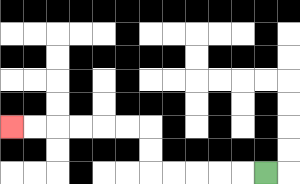{'start': '[11, 7]', 'end': '[0, 5]', 'path_directions': 'L,L,L,L,L,U,U,L,L,L,L,L,L', 'path_coordinates': '[[11, 7], [10, 7], [9, 7], [8, 7], [7, 7], [6, 7], [6, 6], [6, 5], [5, 5], [4, 5], [3, 5], [2, 5], [1, 5], [0, 5]]'}